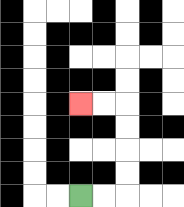{'start': '[3, 8]', 'end': '[3, 4]', 'path_directions': 'R,R,U,U,U,U,L,L', 'path_coordinates': '[[3, 8], [4, 8], [5, 8], [5, 7], [5, 6], [5, 5], [5, 4], [4, 4], [3, 4]]'}